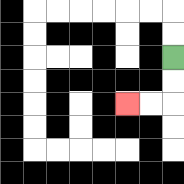{'start': '[7, 2]', 'end': '[5, 4]', 'path_directions': 'D,D,L,L', 'path_coordinates': '[[7, 2], [7, 3], [7, 4], [6, 4], [5, 4]]'}